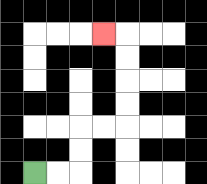{'start': '[1, 7]', 'end': '[4, 1]', 'path_directions': 'R,R,U,U,R,R,U,U,U,U,L', 'path_coordinates': '[[1, 7], [2, 7], [3, 7], [3, 6], [3, 5], [4, 5], [5, 5], [5, 4], [5, 3], [5, 2], [5, 1], [4, 1]]'}